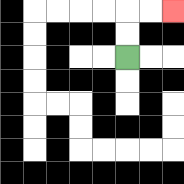{'start': '[5, 2]', 'end': '[7, 0]', 'path_directions': 'U,U,R,R', 'path_coordinates': '[[5, 2], [5, 1], [5, 0], [6, 0], [7, 0]]'}